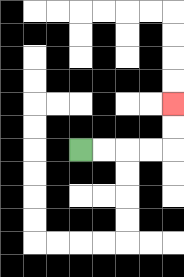{'start': '[3, 6]', 'end': '[7, 4]', 'path_directions': 'R,R,R,R,U,U', 'path_coordinates': '[[3, 6], [4, 6], [5, 6], [6, 6], [7, 6], [7, 5], [7, 4]]'}